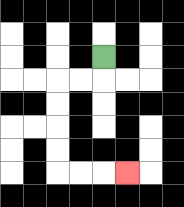{'start': '[4, 2]', 'end': '[5, 7]', 'path_directions': 'D,L,L,D,D,D,D,R,R,R', 'path_coordinates': '[[4, 2], [4, 3], [3, 3], [2, 3], [2, 4], [2, 5], [2, 6], [2, 7], [3, 7], [4, 7], [5, 7]]'}